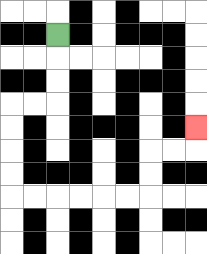{'start': '[2, 1]', 'end': '[8, 5]', 'path_directions': 'D,D,D,L,L,D,D,D,D,R,R,R,R,R,R,U,U,R,R,U', 'path_coordinates': '[[2, 1], [2, 2], [2, 3], [2, 4], [1, 4], [0, 4], [0, 5], [0, 6], [0, 7], [0, 8], [1, 8], [2, 8], [3, 8], [4, 8], [5, 8], [6, 8], [6, 7], [6, 6], [7, 6], [8, 6], [8, 5]]'}